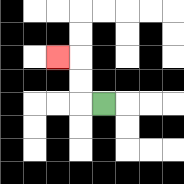{'start': '[4, 4]', 'end': '[2, 2]', 'path_directions': 'L,U,U,L', 'path_coordinates': '[[4, 4], [3, 4], [3, 3], [3, 2], [2, 2]]'}